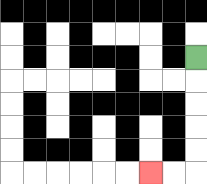{'start': '[8, 2]', 'end': '[6, 7]', 'path_directions': 'D,D,D,D,D,L,L', 'path_coordinates': '[[8, 2], [8, 3], [8, 4], [8, 5], [8, 6], [8, 7], [7, 7], [6, 7]]'}